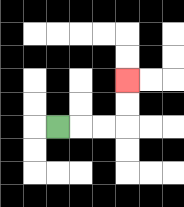{'start': '[2, 5]', 'end': '[5, 3]', 'path_directions': 'R,R,R,U,U', 'path_coordinates': '[[2, 5], [3, 5], [4, 5], [5, 5], [5, 4], [5, 3]]'}